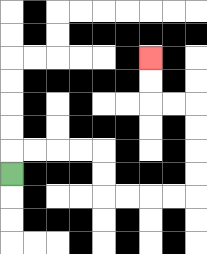{'start': '[0, 7]', 'end': '[6, 2]', 'path_directions': 'U,R,R,R,R,D,D,R,R,R,R,U,U,U,U,L,L,U,U', 'path_coordinates': '[[0, 7], [0, 6], [1, 6], [2, 6], [3, 6], [4, 6], [4, 7], [4, 8], [5, 8], [6, 8], [7, 8], [8, 8], [8, 7], [8, 6], [8, 5], [8, 4], [7, 4], [6, 4], [6, 3], [6, 2]]'}